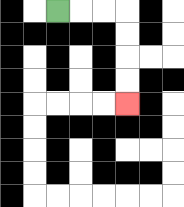{'start': '[2, 0]', 'end': '[5, 4]', 'path_directions': 'R,R,R,D,D,D,D', 'path_coordinates': '[[2, 0], [3, 0], [4, 0], [5, 0], [5, 1], [5, 2], [5, 3], [5, 4]]'}